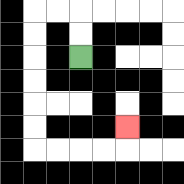{'start': '[3, 2]', 'end': '[5, 5]', 'path_directions': 'U,U,L,L,D,D,D,D,D,D,R,R,R,R,U', 'path_coordinates': '[[3, 2], [3, 1], [3, 0], [2, 0], [1, 0], [1, 1], [1, 2], [1, 3], [1, 4], [1, 5], [1, 6], [2, 6], [3, 6], [4, 6], [5, 6], [5, 5]]'}